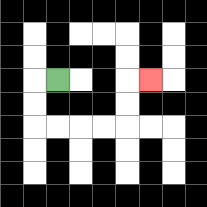{'start': '[2, 3]', 'end': '[6, 3]', 'path_directions': 'L,D,D,R,R,R,R,U,U,R', 'path_coordinates': '[[2, 3], [1, 3], [1, 4], [1, 5], [2, 5], [3, 5], [4, 5], [5, 5], [5, 4], [5, 3], [6, 3]]'}